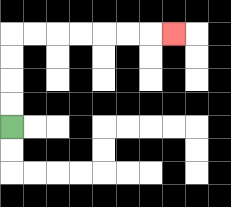{'start': '[0, 5]', 'end': '[7, 1]', 'path_directions': 'U,U,U,U,R,R,R,R,R,R,R', 'path_coordinates': '[[0, 5], [0, 4], [0, 3], [0, 2], [0, 1], [1, 1], [2, 1], [3, 1], [4, 1], [5, 1], [6, 1], [7, 1]]'}